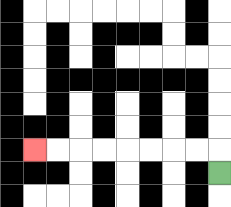{'start': '[9, 7]', 'end': '[1, 6]', 'path_directions': 'U,L,L,L,L,L,L,L,L', 'path_coordinates': '[[9, 7], [9, 6], [8, 6], [7, 6], [6, 6], [5, 6], [4, 6], [3, 6], [2, 6], [1, 6]]'}